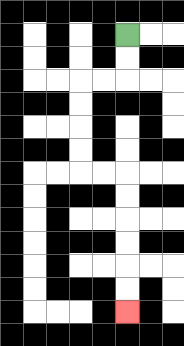{'start': '[5, 1]', 'end': '[5, 13]', 'path_directions': 'D,D,L,L,D,D,D,D,R,R,D,D,D,D,D,D', 'path_coordinates': '[[5, 1], [5, 2], [5, 3], [4, 3], [3, 3], [3, 4], [3, 5], [3, 6], [3, 7], [4, 7], [5, 7], [5, 8], [5, 9], [5, 10], [5, 11], [5, 12], [5, 13]]'}